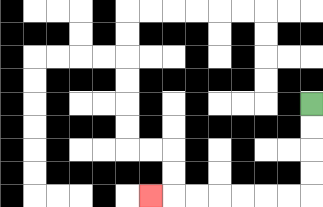{'start': '[13, 4]', 'end': '[6, 8]', 'path_directions': 'D,D,D,D,L,L,L,L,L,L,L', 'path_coordinates': '[[13, 4], [13, 5], [13, 6], [13, 7], [13, 8], [12, 8], [11, 8], [10, 8], [9, 8], [8, 8], [7, 8], [6, 8]]'}